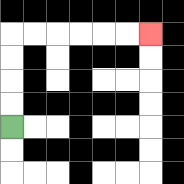{'start': '[0, 5]', 'end': '[6, 1]', 'path_directions': 'U,U,U,U,R,R,R,R,R,R', 'path_coordinates': '[[0, 5], [0, 4], [0, 3], [0, 2], [0, 1], [1, 1], [2, 1], [3, 1], [4, 1], [5, 1], [6, 1]]'}